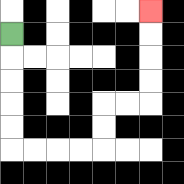{'start': '[0, 1]', 'end': '[6, 0]', 'path_directions': 'D,D,D,D,D,R,R,R,R,U,U,R,R,U,U,U,U', 'path_coordinates': '[[0, 1], [0, 2], [0, 3], [0, 4], [0, 5], [0, 6], [1, 6], [2, 6], [3, 6], [4, 6], [4, 5], [4, 4], [5, 4], [6, 4], [6, 3], [6, 2], [6, 1], [6, 0]]'}